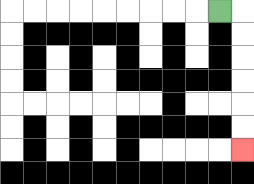{'start': '[9, 0]', 'end': '[10, 6]', 'path_directions': 'R,D,D,D,D,D,D', 'path_coordinates': '[[9, 0], [10, 0], [10, 1], [10, 2], [10, 3], [10, 4], [10, 5], [10, 6]]'}